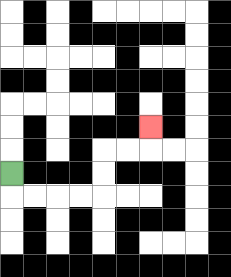{'start': '[0, 7]', 'end': '[6, 5]', 'path_directions': 'D,R,R,R,R,U,U,R,R,U', 'path_coordinates': '[[0, 7], [0, 8], [1, 8], [2, 8], [3, 8], [4, 8], [4, 7], [4, 6], [5, 6], [6, 6], [6, 5]]'}